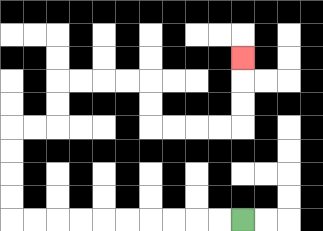{'start': '[10, 9]', 'end': '[10, 2]', 'path_directions': 'L,L,L,L,L,L,L,L,L,L,U,U,U,U,R,R,U,U,R,R,R,R,D,D,R,R,R,R,U,U,U', 'path_coordinates': '[[10, 9], [9, 9], [8, 9], [7, 9], [6, 9], [5, 9], [4, 9], [3, 9], [2, 9], [1, 9], [0, 9], [0, 8], [0, 7], [0, 6], [0, 5], [1, 5], [2, 5], [2, 4], [2, 3], [3, 3], [4, 3], [5, 3], [6, 3], [6, 4], [6, 5], [7, 5], [8, 5], [9, 5], [10, 5], [10, 4], [10, 3], [10, 2]]'}